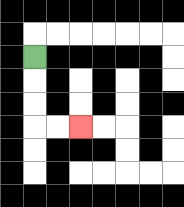{'start': '[1, 2]', 'end': '[3, 5]', 'path_directions': 'D,D,D,R,R', 'path_coordinates': '[[1, 2], [1, 3], [1, 4], [1, 5], [2, 5], [3, 5]]'}